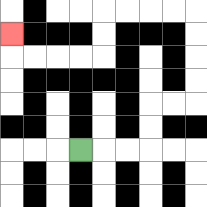{'start': '[3, 6]', 'end': '[0, 1]', 'path_directions': 'R,R,R,U,U,R,R,U,U,U,U,L,L,L,L,D,D,L,L,L,L,U', 'path_coordinates': '[[3, 6], [4, 6], [5, 6], [6, 6], [6, 5], [6, 4], [7, 4], [8, 4], [8, 3], [8, 2], [8, 1], [8, 0], [7, 0], [6, 0], [5, 0], [4, 0], [4, 1], [4, 2], [3, 2], [2, 2], [1, 2], [0, 2], [0, 1]]'}